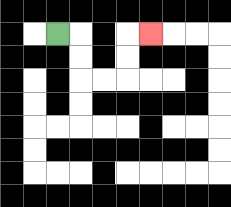{'start': '[2, 1]', 'end': '[6, 1]', 'path_directions': 'R,D,D,R,R,U,U,R', 'path_coordinates': '[[2, 1], [3, 1], [3, 2], [3, 3], [4, 3], [5, 3], [5, 2], [5, 1], [6, 1]]'}